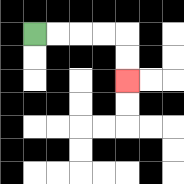{'start': '[1, 1]', 'end': '[5, 3]', 'path_directions': 'R,R,R,R,D,D', 'path_coordinates': '[[1, 1], [2, 1], [3, 1], [4, 1], [5, 1], [5, 2], [5, 3]]'}